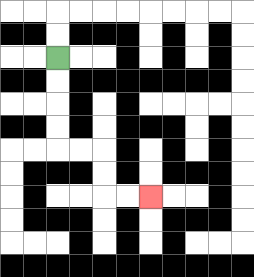{'start': '[2, 2]', 'end': '[6, 8]', 'path_directions': 'D,D,D,D,R,R,D,D,R,R', 'path_coordinates': '[[2, 2], [2, 3], [2, 4], [2, 5], [2, 6], [3, 6], [4, 6], [4, 7], [4, 8], [5, 8], [6, 8]]'}